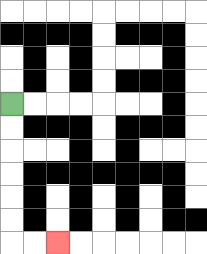{'start': '[0, 4]', 'end': '[2, 10]', 'path_directions': 'D,D,D,D,D,D,R,R', 'path_coordinates': '[[0, 4], [0, 5], [0, 6], [0, 7], [0, 8], [0, 9], [0, 10], [1, 10], [2, 10]]'}